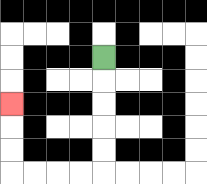{'start': '[4, 2]', 'end': '[0, 4]', 'path_directions': 'D,D,D,D,D,L,L,L,L,U,U,U', 'path_coordinates': '[[4, 2], [4, 3], [4, 4], [4, 5], [4, 6], [4, 7], [3, 7], [2, 7], [1, 7], [0, 7], [0, 6], [0, 5], [0, 4]]'}